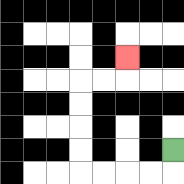{'start': '[7, 6]', 'end': '[5, 2]', 'path_directions': 'D,L,L,L,L,U,U,U,U,R,R,U', 'path_coordinates': '[[7, 6], [7, 7], [6, 7], [5, 7], [4, 7], [3, 7], [3, 6], [3, 5], [3, 4], [3, 3], [4, 3], [5, 3], [5, 2]]'}